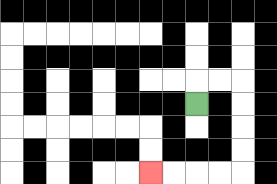{'start': '[8, 4]', 'end': '[6, 7]', 'path_directions': 'U,R,R,D,D,D,D,L,L,L,L', 'path_coordinates': '[[8, 4], [8, 3], [9, 3], [10, 3], [10, 4], [10, 5], [10, 6], [10, 7], [9, 7], [8, 7], [7, 7], [6, 7]]'}